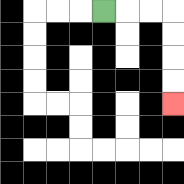{'start': '[4, 0]', 'end': '[7, 4]', 'path_directions': 'R,R,R,D,D,D,D', 'path_coordinates': '[[4, 0], [5, 0], [6, 0], [7, 0], [7, 1], [7, 2], [7, 3], [7, 4]]'}